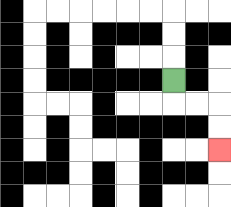{'start': '[7, 3]', 'end': '[9, 6]', 'path_directions': 'D,R,R,D,D', 'path_coordinates': '[[7, 3], [7, 4], [8, 4], [9, 4], [9, 5], [9, 6]]'}